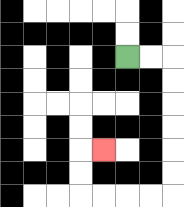{'start': '[5, 2]', 'end': '[4, 6]', 'path_directions': 'R,R,D,D,D,D,D,D,L,L,L,L,U,U,R', 'path_coordinates': '[[5, 2], [6, 2], [7, 2], [7, 3], [7, 4], [7, 5], [7, 6], [7, 7], [7, 8], [6, 8], [5, 8], [4, 8], [3, 8], [3, 7], [3, 6], [4, 6]]'}